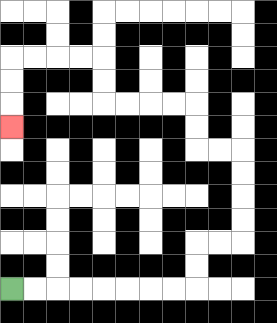{'start': '[0, 12]', 'end': '[0, 5]', 'path_directions': 'R,R,R,R,R,R,R,R,U,U,R,R,U,U,U,U,L,L,U,U,L,L,L,L,U,U,L,L,L,L,D,D,D', 'path_coordinates': '[[0, 12], [1, 12], [2, 12], [3, 12], [4, 12], [5, 12], [6, 12], [7, 12], [8, 12], [8, 11], [8, 10], [9, 10], [10, 10], [10, 9], [10, 8], [10, 7], [10, 6], [9, 6], [8, 6], [8, 5], [8, 4], [7, 4], [6, 4], [5, 4], [4, 4], [4, 3], [4, 2], [3, 2], [2, 2], [1, 2], [0, 2], [0, 3], [0, 4], [0, 5]]'}